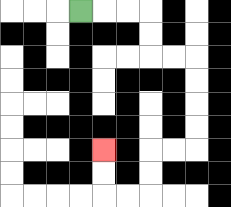{'start': '[3, 0]', 'end': '[4, 6]', 'path_directions': 'R,R,R,D,D,R,R,D,D,D,D,L,L,D,D,L,L,U,U', 'path_coordinates': '[[3, 0], [4, 0], [5, 0], [6, 0], [6, 1], [6, 2], [7, 2], [8, 2], [8, 3], [8, 4], [8, 5], [8, 6], [7, 6], [6, 6], [6, 7], [6, 8], [5, 8], [4, 8], [4, 7], [4, 6]]'}